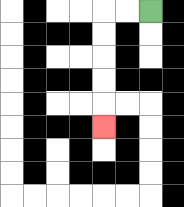{'start': '[6, 0]', 'end': '[4, 5]', 'path_directions': 'L,L,D,D,D,D,D', 'path_coordinates': '[[6, 0], [5, 0], [4, 0], [4, 1], [4, 2], [4, 3], [4, 4], [4, 5]]'}